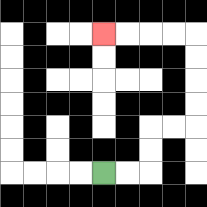{'start': '[4, 7]', 'end': '[4, 1]', 'path_directions': 'R,R,U,U,R,R,U,U,U,U,L,L,L,L', 'path_coordinates': '[[4, 7], [5, 7], [6, 7], [6, 6], [6, 5], [7, 5], [8, 5], [8, 4], [8, 3], [8, 2], [8, 1], [7, 1], [6, 1], [5, 1], [4, 1]]'}